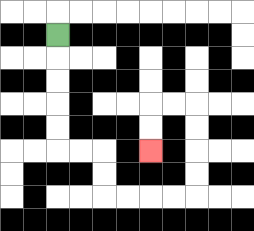{'start': '[2, 1]', 'end': '[6, 6]', 'path_directions': 'D,D,D,D,D,R,R,D,D,R,R,R,R,U,U,U,U,L,L,D,D', 'path_coordinates': '[[2, 1], [2, 2], [2, 3], [2, 4], [2, 5], [2, 6], [3, 6], [4, 6], [4, 7], [4, 8], [5, 8], [6, 8], [7, 8], [8, 8], [8, 7], [8, 6], [8, 5], [8, 4], [7, 4], [6, 4], [6, 5], [6, 6]]'}